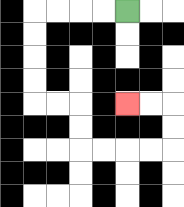{'start': '[5, 0]', 'end': '[5, 4]', 'path_directions': 'L,L,L,L,D,D,D,D,R,R,D,D,R,R,R,R,U,U,L,L', 'path_coordinates': '[[5, 0], [4, 0], [3, 0], [2, 0], [1, 0], [1, 1], [1, 2], [1, 3], [1, 4], [2, 4], [3, 4], [3, 5], [3, 6], [4, 6], [5, 6], [6, 6], [7, 6], [7, 5], [7, 4], [6, 4], [5, 4]]'}